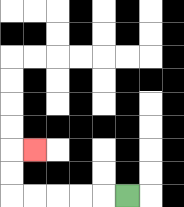{'start': '[5, 8]', 'end': '[1, 6]', 'path_directions': 'L,L,L,L,L,U,U,R', 'path_coordinates': '[[5, 8], [4, 8], [3, 8], [2, 8], [1, 8], [0, 8], [0, 7], [0, 6], [1, 6]]'}